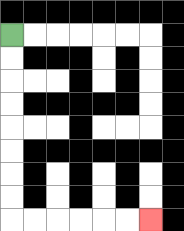{'start': '[0, 1]', 'end': '[6, 9]', 'path_directions': 'D,D,D,D,D,D,D,D,R,R,R,R,R,R', 'path_coordinates': '[[0, 1], [0, 2], [0, 3], [0, 4], [0, 5], [0, 6], [0, 7], [0, 8], [0, 9], [1, 9], [2, 9], [3, 9], [4, 9], [5, 9], [6, 9]]'}